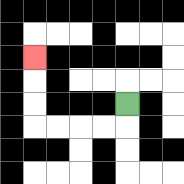{'start': '[5, 4]', 'end': '[1, 2]', 'path_directions': 'D,L,L,L,L,U,U,U', 'path_coordinates': '[[5, 4], [5, 5], [4, 5], [3, 5], [2, 5], [1, 5], [1, 4], [1, 3], [1, 2]]'}